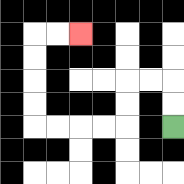{'start': '[7, 5]', 'end': '[3, 1]', 'path_directions': 'U,U,L,L,D,D,L,L,L,L,U,U,U,U,R,R', 'path_coordinates': '[[7, 5], [7, 4], [7, 3], [6, 3], [5, 3], [5, 4], [5, 5], [4, 5], [3, 5], [2, 5], [1, 5], [1, 4], [1, 3], [1, 2], [1, 1], [2, 1], [3, 1]]'}